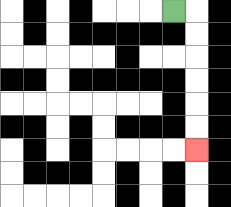{'start': '[7, 0]', 'end': '[8, 6]', 'path_directions': 'R,D,D,D,D,D,D', 'path_coordinates': '[[7, 0], [8, 0], [8, 1], [8, 2], [8, 3], [8, 4], [8, 5], [8, 6]]'}